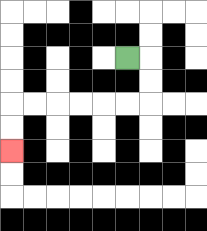{'start': '[5, 2]', 'end': '[0, 6]', 'path_directions': 'R,D,D,L,L,L,L,L,L,D,D', 'path_coordinates': '[[5, 2], [6, 2], [6, 3], [6, 4], [5, 4], [4, 4], [3, 4], [2, 4], [1, 4], [0, 4], [0, 5], [0, 6]]'}